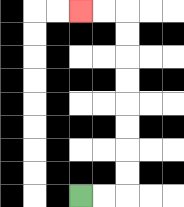{'start': '[3, 8]', 'end': '[3, 0]', 'path_directions': 'R,R,U,U,U,U,U,U,U,U,L,L', 'path_coordinates': '[[3, 8], [4, 8], [5, 8], [5, 7], [5, 6], [5, 5], [5, 4], [5, 3], [5, 2], [5, 1], [5, 0], [4, 0], [3, 0]]'}